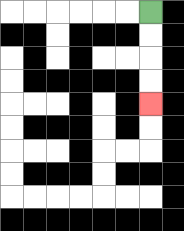{'start': '[6, 0]', 'end': '[6, 4]', 'path_directions': 'D,D,D,D', 'path_coordinates': '[[6, 0], [6, 1], [6, 2], [6, 3], [6, 4]]'}